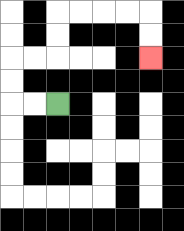{'start': '[2, 4]', 'end': '[6, 2]', 'path_directions': 'L,L,U,U,R,R,U,U,R,R,R,R,D,D', 'path_coordinates': '[[2, 4], [1, 4], [0, 4], [0, 3], [0, 2], [1, 2], [2, 2], [2, 1], [2, 0], [3, 0], [4, 0], [5, 0], [6, 0], [6, 1], [6, 2]]'}